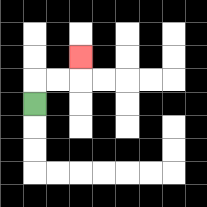{'start': '[1, 4]', 'end': '[3, 2]', 'path_directions': 'U,R,R,U', 'path_coordinates': '[[1, 4], [1, 3], [2, 3], [3, 3], [3, 2]]'}